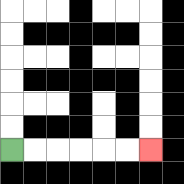{'start': '[0, 6]', 'end': '[6, 6]', 'path_directions': 'R,R,R,R,R,R', 'path_coordinates': '[[0, 6], [1, 6], [2, 6], [3, 6], [4, 6], [5, 6], [6, 6]]'}